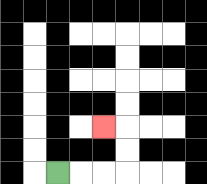{'start': '[2, 7]', 'end': '[4, 5]', 'path_directions': 'R,R,R,U,U,L', 'path_coordinates': '[[2, 7], [3, 7], [4, 7], [5, 7], [5, 6], [5, 5], [4, 5]]'}